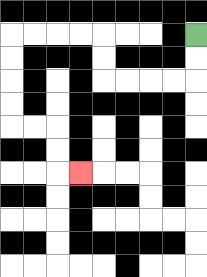{'start': '[8, 1]', 'end': '[3, 7]', 'path_directions': 'D,D,L,L,L,L,U,U,L,L,L,L,D,D,D,D,R,R,D,D,R', 'path_coordinates': '[[8, 1], [8, 2], [8, 3], [7, 3], [6, 3], [5, 3], [4, 3], [4, 2], [4, 1], [3, 1], [2, 1], [1, 1], [0, 1], [0, 2], [0, 3], [0, 4], [0, 5], [1, 5], [2, 5], [2, 6], [2, 7], [3, 7]]'}